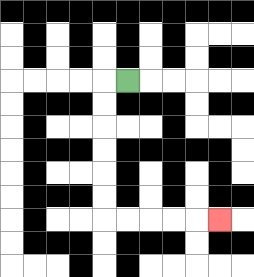{'start': '[5, 3]', 'end': '[9, 9]', 'path_directions': 'L,D,D,D,D,D,D,R,R,R,R,R', 'path_coordinates': '[[5, 3], [4, 3], [4, 4], [4, 5], [4, 6], [4, 7], [4, 8], [4, 9], [5, 9], [6, 9], [7, 9], [8, 9], [9, 9]]'}